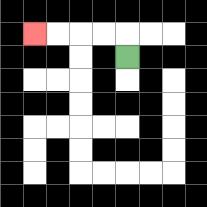{'start': '[5, 2]', 'end': '[1, 1]', 'path_directions': 'U,L,L,L,L', 'path_coordinates': '[[5, 2], [5, 1], [4, 1], [3, 1], [2, 1], [1, 1]]'}